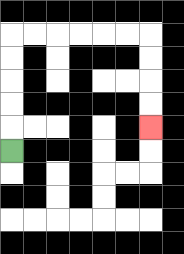{'start': '[0, 6]', 'end': '[6, 5]', 'path_directions': 'U,U,U,U,U,R,R,R,R,R,R,D,D,D,D', 'path_coordinates': '[[0, 6], [0, 5], [0, 4], [0, 3], [0, 2], [0, 1], [1, 1], [2, 1], [3, 1], [4, 1], [5, 1], [6, 1], [6, 2], [6, 3], [6, 4], [6, 5]]'}